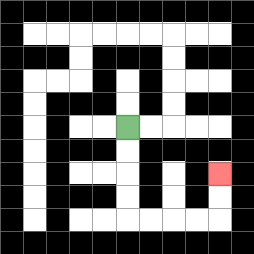{'start': '[5, 5]', 'end': '[9, 7]', 'path_directions': 'D,D,D,D,R,R,R,R,U,U', 'path_coordinates': '[[5, 5], [5, 6], [5, 7], [5, 8], [5, 9], [6, 9], [7, 9], [8, 9], [9, 9], [9, 8], [9, 7]]'}